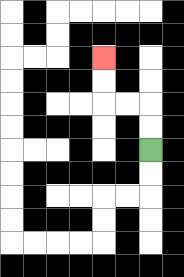{'start': '[6, 6]', 'end': '[4, 2]', 'path_directions': 'U,U,L,L,U,U', 'path_coordinates': '[[6, 6], [6, 5], [6, 4], [5, 4], [4, 4], [4, 3], [4, 2]]'}